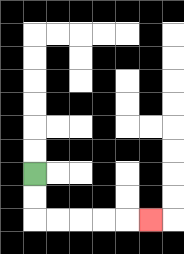{'start': '[1, 7]', 'end': '[6, 9]', 'path_directions': 'D,D,R,R,R,R,R', 'path_coordinates': '[[1, 7], [1, 8], [1, 9], [2, 9], [3, 9], [4, 9], [5, 9], [6, 9]]'}